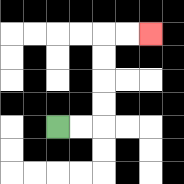{'start': '[2, 5]', 'end': '[6, 1]', 'path_directions': 'R,R,U,U,U,U,R,R', 'path_coordinates': '[[2, 5], [3, 5], [4, 5], [4, 4], [4, 3], [4, 2], [4, 1], [5, 1], [6, 1]]'}